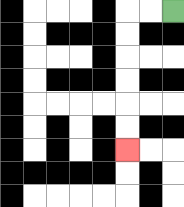{'start': '[7, 0]', 'end': '[5, 6]', 'path_directions': 'L,L,D,D,D,D,D,D', 'path_coordinates': '[[7, 0], [6, 0], [5, 0], [5, 1], [5, 2], [5, 3], [5, 4], [5, 5], [5, 6]]'}